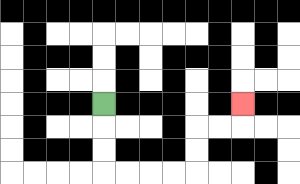{'start': '[4, 4]', 'end': '[10, 4]', 'path_directions': 'D,D,D,R,R,R,R,U,U,R,R,U', 'path_coordinates': '[[4, 4], [4, 5], [4, 6], [4, 7], [5, 7], [6, 7], [7, 7], [8, 7], [8, 6], [8, 5], [9, 5], [10, 5], [10, 4]]'}